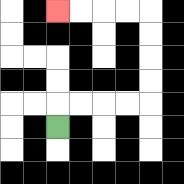{'start': '[2, 5]', 'end': '[2, 0]', 'path_directions': 'U,R,R,R,R,U,U,U,U,L,L,L,L', 'path_coordinates': '[[2, 5], [2, 4], [3, 4], [4, 4], [5, 4], [6, 4], [6, 3], [6, 2], [6, 1], [6, 0], [5, 0], [4, 0], [3, 0], [2, 0]]'}